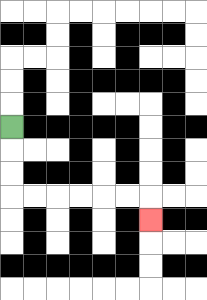{'start': '[0, 5]', 'end': '[6, 9]', 'path_directions': 'D,D,D,R,R,R,R,R,R,D', 'path_coordinates': '[[0, 5], [0, 6], [0, 7], [0, 8], [1, 8], [2, 8], [3, 8], [4, 8], [5, 8], [6, 8], [6, 9]]'}